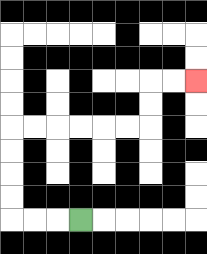{'start': '[3, 9]', 'end': '[8, 3]', 'path_directions': 'L,L,L,U,U,U,U,R,R,R,R,R,R,U,U,R,R', 'path_coordinates': '[[3, 9], [2, 9], [1, 9], [0, 9], [0, 8], [0, 7], [0, 6], [0, 5], [1, 5], [2, 5], [3, 5], [4, 5], [5, 5], [6, 5], [6, 4], [6, 3], [7, 3], [8, 3]]'}